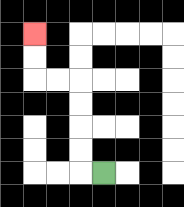{'start': '[4, 7]', 'end': '[1, 1]', 'path_directions': 'L,U,U,U,U,L,L,U,U', 'path_coordinates': '[[4, 7], [3, 7], [3, 6], [3, 5], [3, 4], [3, 3], [2, 3], [1, 3], [1, 2], [1, 1]]'}